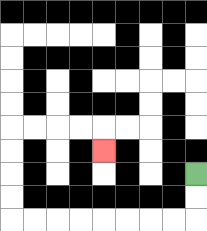{'start': '[8, 7]', 'end': '[4, 6]', 'path_directions': 'D,D,L,L,L,L,L,L,L,L,U,U,U,U,R,R,R,R,D', 'path_coordinates': '[[8, 7], [8, 8], [8, 9], [7, 9], [6, 9], [5, 9], [4, 9], [3, 9], [2, 9], [1, 9], [0, 9], [0, 8], [0, 7], [0, 6], [0, 5], [1, 5], [2, 5], [3, 5], [4, 5], [4, 6]]'}